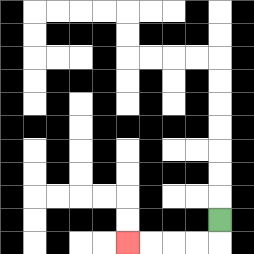{'start': '[9, 9]', 'end': '[5, 10]', 'path_directions': 'D,L,L,L,L', 'path_coordinates': '[[9, 9], [9, 10], [8, 10], [7, 10], [6, 10], [5, 10]]'}